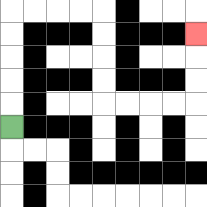{'start': '[0, 5]', 'end': '[8, 1]', 'path_directions': 'U,U,U,U,U,R,R,R,R,D,D,D,D,R,R,R,R,U,U,U', 'path_coordinates': '[[0, 5], [0, 4], [0, 3], [0, 2], [0, 1], [0, 0], [1, 0], [2, 0], [3, 0], [4, 0], [4, 1], [4, 2], [4, 3], [4, 4], [5, 4], [6, 4], [7, 4], [8, 4], [8, 3], [8, 2], [8, 1]]'}